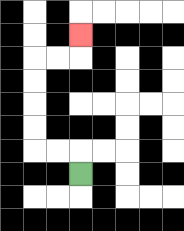{'start': '[3, 7]', 'end': '[3, 1]', 'path_directions': 'U,L,L,U,U,U,U,R,R,U', 'path_coordinates': '[[3, 7], [3, 6], [2, 6], [1, 6], [1, 5], [1, 4], [1, 3], [1, 2], [2, 2], [3, 2], [3, 1]]'}